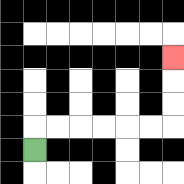{'start': '[1, 6]', 'end': '[7, 2]', 'path_directions': 'U,R,R,R,R,R,R,U,U,U', 'path_coordinates': '[[1, 6], [1, 5], [2, 5], [3, 5], [4, 5], [5, 5], [6, 5], [7, 5], [7, 4], [7, 3], [7, 2]]'}